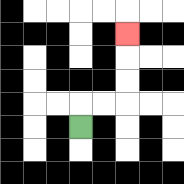{'start': '[3, 5]', 'end': '[5, 1]', 'path_directions': 'U,R,R,U,U,U', 'path_coordinates': '[[3, 5], [3, 4], [4, 4], [5, 4], [5, 3], [5, 2], [5, 1]]'}